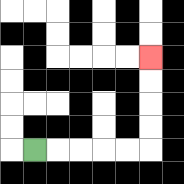{'start': '[1, 6]', 'end': '[6, 2]', 'path_directions': 'R,R,R,R,R,U,U,U,U', 'path_coordinates': '[[1, 6], [2, 6], [3, 6], [4, 6], [5, 6], [6, 6], [6, 5], [6, 4], [6, 3], [6, 2]]'}